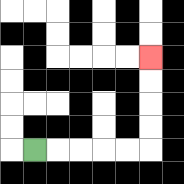{'start': '[1, 6]', 'end': '[6, 2]', 'path_directions': 'R,R,R,R,R,U,U,U,U', 'path_coordinates': '[[1, 6], [2, 6], [3, 6], [4, 6], [5, 6], [6, 6], [6, 5], [6, 4], [6, 3], [6, 2]]'}